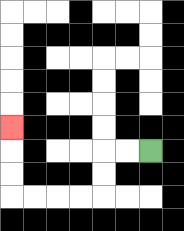{'start': '[6, 6]', 'end': '[0, 5]', 'path_directions': 'L,L,D,D,L,L,L,L,U,U,U', 'path_coordinates': '[[6, 6], [5, 6], [4, 6], [4, 7], [4, 8], [3, 8], [2, 8], [1, 8], [0, 8], [0, 7], [0, 6], [0, 5]]'}